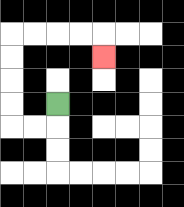{'start': '[2, 4]', 'end': '[4, 2]', 'path_directions': 'D,L,L,U,U,U,U,R,R,R,R,D', 'path_coordinates': '[[2, 4], [2, 5], [1, 5], [0, 5], [0, 4], [0, 3], [0, 2], [0, 1], [1, 1], [2, 1], [3, 1], [4, 1], [4, 2]]'}